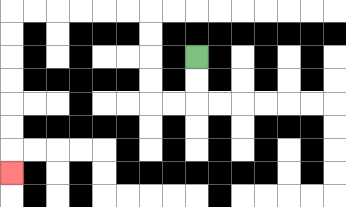{'start': '[8, 2]', 'end': '[0, 7]', 'path_directions': 'D,D,L,L,U,U,U,U,L,L,L,L,L,L,D,D,D,D,D,D,D', 'path_coordinates': '[[8, 2], [8, 3], [8, 4], [7, 4], [6, 4], [6, 3], [6, 2], [6, 1], [6, 0], [5, 0], [4, 0], [3, 0], [2, 0], [1, 0], [0, 0], [0, 1], [0, 2], [0, 3], [0, 4], [0, 5], [0, 6], [0, 7]]'}